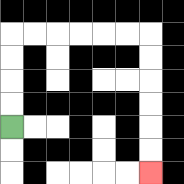{'start': '[0, 5]', 'end': '[6, 7]', 'path_directions': 'U,U,U,U,R,R,R,R,R,R,D,D,D,D,D,D', 'path_coordinates': '[[0, 5], [0, 4], [0, 3], [0, 2], [0, 1], [1, 1], [2, 1], [3, 1], [4, 1], [5, 1], [6, 1], [6, 2], [6, 3], [6, 4], [6, 5], [6, 6], [6, 7]]'}